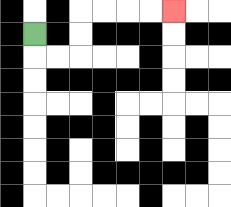{'start': '[1, 1]', 'end': '[7, 0]', 'path_directions': 'D,R,R,U,U,R,R,R,R', 'path_coordinates': '[[1, 1], [1, 2], [2, 2], [3, 2], [3, 1], [3, 0], [4, 0], [5, 0], [6, 0], [7, 0]]'}